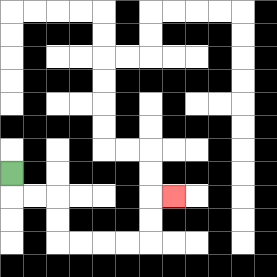{'start': '[0, 7]', 'end': '[7, 8]', 'path_directions': 'D,R,R,D,D,R,R,R,R,U,U,R', 'path_coordinates': '[[0, 7], [0, 8], [1, 8], [2, 8], [2, 9], [2, 10], [3, 10], [4, 10], [5, 10], [6, 10], [6, 9], [6, 8], [7, 8]]'}